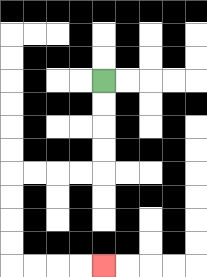{'start': '[4, 3]', 'end': '[4, 11]', 'path_directions': 'D,D,D,D,L,L,L,L,D,D,D,D,R,R,R,R', 'path_coordinates': '[[4, 3], [4, 4], [4, 5], [4, 6], [4, 7], [3, 7], [2, 7], [1, 7], [0, 7], [0, 8], [0, 9], [0, 10], [0, 11], [1, 11], [2, 11], [3, 11], [4, 11]]'}